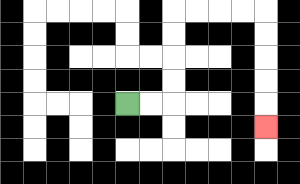{'start': '[5, 4]', 'end': '[11, 5]', 'path_directions': 'R,R,U,U,U,U,R,R,R,R,D,D,D,D,D', 'path_coordinates': '[[5, 4], [6, 4], [7, 4], [7, 3], [7, 2], [7, 1], [7, 0], [8, 0], [9, 0], [10, 0], [11, 0], [11, 1], [11, 2], [11, 3], [11, 4], [11, 5]]'}